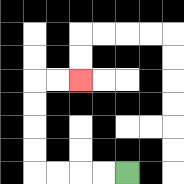{'start': '[5, 7]', 'end': '[3, 3]', 'path_directions': 'L,L,L,L,U,U,U,U,R,R', 'path_coordinates': '[[5, 7], [4, 7], [3, 7], [2, 7], [1, 7], [1, 6], [1, 5], [1, 4], [1, 3], [2, 3], [3, 3]]'}